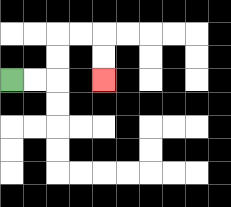{'start': '[0, 3]', 'end': '[4, 3]', 'path_directions': 'R,R,U,U,R,R,D,D', 'path_coordinates': '[[0, 3], [1, 3], [2, 3], [2, 2], [2, 1], [3, 1], [4, 1], [4, 2], [4, 3]]'}